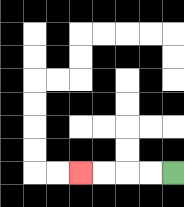{'start': '[7, 7]', 'end': '[3, 7]', 'path_directions': 'L,L,L,L', 'path_coordinates': '[[7, 7], [6, 7], [5, 7], [4, 7], [3, 7]]'}